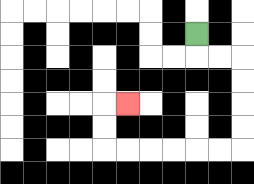{'start': '[8, 1]', 'end': '[5, 4]', 'path_directions': 'D,R,R,D,D,D,D,L,L,L,L,L,L,U,U,R', 'path_coordinates': '[[8, 1], [8, 2], [9, 2], [10, 2], [10, 3], [10, 4], [10, 5], [10, 6], [9, 6], [8, 6], [7, 6], [6, 6], [5, 6], [4, 6], [4, 5], [4, 4], [5, 4]]'}